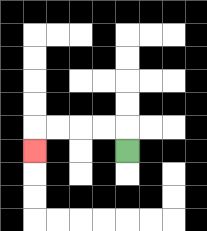{'start': '[5, 6]', 'end': '[1, 6]', 'path_directions': 'U,L,L,L,L,D', 'path_coordinates': '[[5, 6], [5, 5], [4, 5], [3, 5], [2, 5], [1, 5], [1, 6]]'}